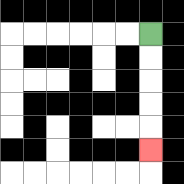{'start': '[6, 1]', 'end': '[6, 6]', 'path_directions': 'D,D,D,D,D', 'path_coordinates': '[[6, 1], [6, 2], [6, 3], [6, 4], [6, 5], [6, 6]]'}